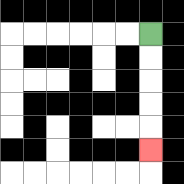{'start': '[6, 1]', 'end': '[6, 6]', 'path_directions': 'D,D,D,D,D', 'path_coordinates': '[[6, 1], [6, 2], [6, 3], [6, 4], [6, 5], [6, 6]]'}